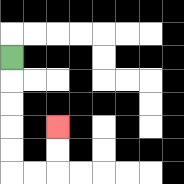{'start': '[0, 2]', 'end': '[2, 5]', 'path_directions': 'D,D,D,D,D,R,R,U,U', 'path_coordinates': '[[0, 2], [0, 3], [0, 4], [0, 5], [0, 6], [0, 7], [1, 7], [2, 7], [2, 6], [2, 5]]'}